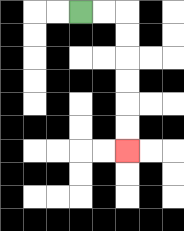{'start': '[3, 0]', 'end': '[5, 6]', 'path_directions': 'R,R,D,D,D,D,D,D', 'path_coordinates': '[[3, 0], [4, 0], [5, 0], [5, 1], [5, 2], [5, 3], [5, 4], [5, 5], [5, 6]]'}